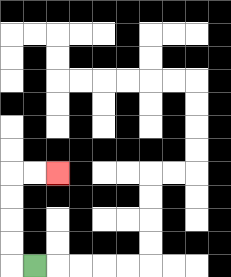{'start': '[1, 11]', 'end': '[2, 7]', 'path_directions': 'L,U,U,U,U,R,R', 'path_coordinates': '[[1, 11], [0, 11], [0, 10], [0, 9], [0, 8], [0, 7], [1, 7], [2, 7]]'}